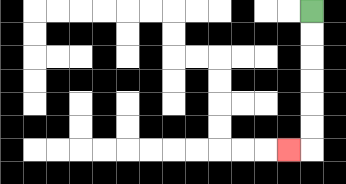{'start': '[13, 0]', 'end': '[12, 6]', 'path_directions': 'D,D,D,D,D,D,L', 'path_coordinates': '[[13, 0], [13, 1], [13, 2], [13, 3], [13, 4], [13, 5], [13, 6], [12, 6]]'}